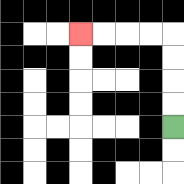{'start': '[7, 5]', 'end': '[3, 1]', 'path_directions': 'U,U,U,U,L,L,L,L', 'path_coordinates': '[[7, 5], [7, 4], [7, 3], [7, 2], [7, 1], [6, 1], [5, 1], [4, 1], [3, 1]]'}